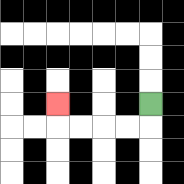{'start': '[6, 4]', 'end': '[2, 4]', 'path_directions': 'D,L,L,L,L,U', 'path_coordinates': '[[6, 4], [6, 5], [5, 5], [4, 5], [3, 5], [2, 5], [2, 4]]'}